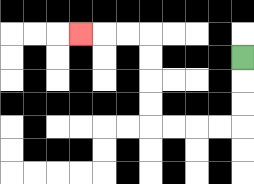{'start': '[10, 2]', 'end': '[3, 1]', 'path_directions': 'D,D,D,L,L,L,L,U,U,U,U,L,L,L', 'path_coordinates': '[[10, 2], [10, 3], [10, 4], [10, 5], [9, 5], [8, 5], [7, 5], [6, 5], [6, 4], [6, 3], [6, 2], [6, 1], [5, 1], [4, 1], [3, 1]]'}